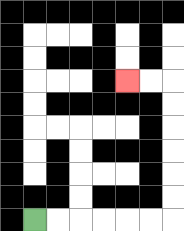{'start': '[1, 9]', 'end': '[5, 3]', 'path_directions': 'R,R,R,R,R,R,U,U,U,U,U,U,L,L', 'path_coordinates': '[[1, 9], [2, 9], [3, 9], [4, 9], [5, 9], [6, 9], [7, 9], [7, 8], [7, 7], [7, 6], [7, 5], [7, 4], [7, 3], [6, 3], [5, 3]]'}